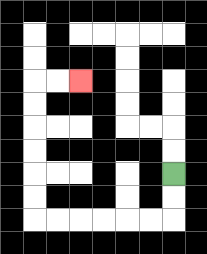{'start': '[7, 7]', 'end': '[3, 3]', 'path_directions': 'D,D,L,L,L,L,L,L,U,U,U,U,U,U,R,R', 'path_coordinates': '[[7, 7], [7, 8], [7, 9], [6, 9], [5, 9], [4, 9], [3, 9], [2, 9], [1, 9], [1, 8], [1, 7], [1, 6], [1, 5], [1, 4], [1, 3], [2, 3], [3, 3]]'}